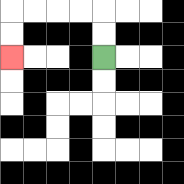{'start': '[4, 2]', 'end': '[0, 2]', 'path_directions': 'U,U,L,L,L,L,D,D', 'path_coordinates': '[[4, 2], [4, 1], [4, 0], [3, 0], [2, 0], [1, 0], [0, 0], [0, 1], [0, 2]]'}